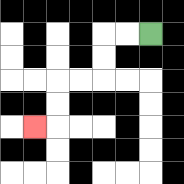{'start': '[6, 1]', 'end': '[1, 5]', 'path_directions': 'L,L,D,D,L,L,D,D,L', 'path_coordinates': '[[6, 1], [5, 1], [4, 1], [4, 2], [4, 3], [3, 3], [2, 3], [2, 4], [2, 5], [1, 5]]'}